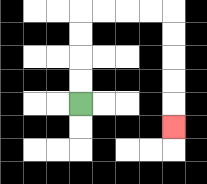{'start': '[3, 4]', 'end': '[7, 5]', 'path_directions': 'U,U,U,U,R,R,R,R,D,D,D,D,D', 'path_coordinates': '[[3, 4], [3, 3], [3, 2], [3, 1], [3, 0], [4, 0], [5, 0], [6, 0], [7, 0], [7, 1], [7, 2], [7, 3], [7, 4], [7, 5]]'}